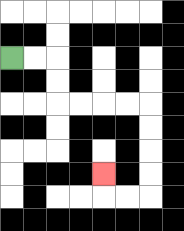{'start': '[0, 2]', 'end': '[4, 7]', 'path_directions': 'R,R,D,D,R,R,R,R,D,D,D,D,L,L,U', 'path_coordinates': '[[0, 2], [1, 2], [2, 2], [2, 3], [2, 4], [3, 4], [4, 4], [5, 4], [6, 4], [6, 5], [6, 6], [6, 7], [6, 8], [5, 8], [4, 8], [4, 7]]'}